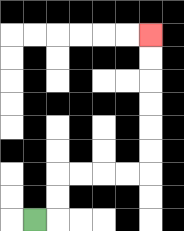{'start': '[1, 9]', 'end': '[6, 1]', 'path_directions': 'R,U,U,R,R,R,R,U,U,U,U,U,U', 'path_coordinates': '[[1, 9], [2, 9], [2, 8], [2, 7], [3, 7], [4, 7], [5, 7], [6, 7], [6, 6], [6, 5], [6, 4], [6, 3], [6, 2], [6, 1]]'}